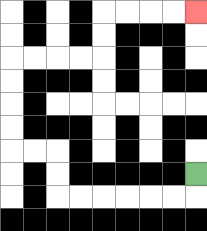{'start': '[8, 7]', 'end': '[8, 0]', 'path_directions': 'D,L,L,L,L,L,L,U,U,L,L,U,U,U,U,R,R,R,R,U,U,R,R,R,R', 'path_coordinates': '[[8, 7], [8, 8], [7, 8], [6, 8], [5, 8], [4, 8], [3, 8], [2, 8], [2, 7], [2, 6], [1, 6], [0, 6], [0, 5], [0, 4], [0, 3], [0, 2], [1, 2], [2, 2], [3, 2], [4, 2], [4, 1], [4, 0], [5, 0], [6, 0], [7, 0], [8, 0]]'}